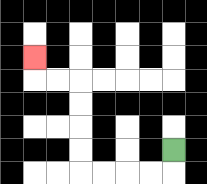{'start': '[7, 6]', 'end': '[1, 2]', 'path_directions': 'D,L,L,L,L,U,U,U,U,L,L,U', 'path_coordinates': '[[7, 6], [7, 7], [6, 7], [5, 7], [4, 7], [3, 7], [3, 6], [3, 5], [3, 4], [3, 3], [2, 3], [1, 3], [1, 2]]'}